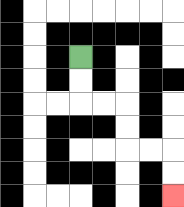{'start': '[3, 2]', 'end': '[7, 8]', 'path_directions': 'D,D,R,R,D,D,R,R,D,D', 'path_coordinates': '[[3, 2], [3, 3], [3, 4], [4, 4], [5, 4], [5, 5], [5, 6], [6, 6], [7, 6], [7, 7], [7, 8]]'}